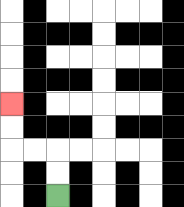{'start': '[2, 8]', 'end': '[0, 4]', 'path_directions': 'U,U,L,L,U,U', 'path_coordinates': '[[2, 8], [2, 7], [2, 6], [1, 6], [0, 6], [0, 5], [0, 4]]'}